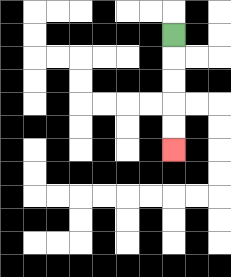{'start': '[7, 1]', 'end': '[7, 6]', 'path_directions': 'D,D,D,D,D', 'path_coordinates': '[[7, 1], [7, 2], [7, 3], [7, 4], [7, 5], [7, 6]]'}